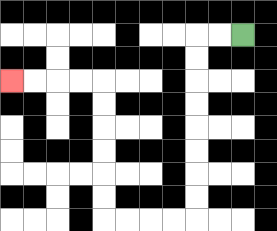{'start': '[10, 1]', 'end': '[0, 3]', 'path_directions': 'L,L,D,D,D,D,D,D,D,D,L,L,L,L,U,U,U,U,U,U,L,L,L,L', 'path_coordinates': '[[10, 1], [9, 1], [8, 1], [8, 2], [8, 3], [8, 4], [8, 5], [8, 6], [8, 7], [8, 8], [8, 9], [7, 9], [6, 9], [5, 9], [4, 9], [4, 8], [4, 7], [4, 6], [4, 5], [4, 4], [4, 3], [3, 3], [2, 3], [1, 3], [0, 3]]'}